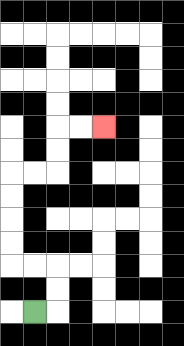{'start': '[1, 13]', 'end': '[4, 5]', 'path_directions': 'R,U,U,L,L,U,U,U,U,R,R,U,U,R,R', 'path_coordinates': '[[1, 13], [2, 13], [2, 12], [2, 11], [1, 11], [0, 11], [0, 10], [0, 9], [0, 8], [0, 7], [1, 7], [2, 7], [2, 6], [2, 5], [3, 5], [4, 5]]'}